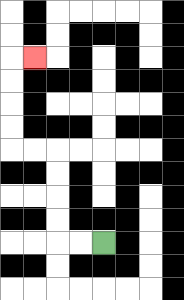{'start': '[4, 10]', 'end': '[1, 2]', 'path_directions': 'L,L,U,U,U,U,L,L,U,U,U,U,R', 'path_coordinates': '[[4, 10], [3, 10], [2, 10], [2, 9], [2, 8], [2, 7], [2, 6], [1, 6], [0, 6], [0, 5], [0, 4], [0, 3], [0, 2], [1, 2]]'}